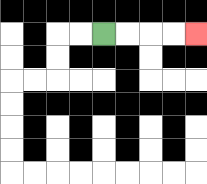{'start': '[4, 1]', 'end': '[8, 1]', 'path_directions': 'R,R,R,R', 'path_coordinates': '[[4, 1], [5, 1], [6, 1], [7, 1], [8, 1]]'}